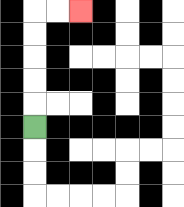{'start': '[1, 5]', 'end': '[3, 0]', 'path_directions': 'U,U,U,U,U,R,R', 'path_coordinates': '[[1, 5], [1, 4], [1, 3], [1, 2], [1, 1], [1, 0], [2, 0], [3, 0]]'}